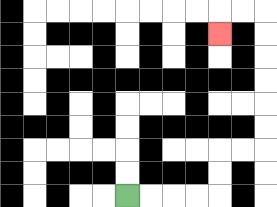{'start': '[5, 8]', 'end': '[9, 1]', 'path_directions': 'R,R,R,R,U,U,R,R,U,U,U,U,U,U,L,L,D', 'path_coordinates': '[[5, 8], [6, 8], [7, 8], [8, 8], [9, 8], [9, 7], [9, 6], [10, 6], [11, 6], [11, 5], [11, 4], [11, 3], [11, 2], [11, 1], [11, 0], [10, 0], [9, 0], [9, 1]]'}